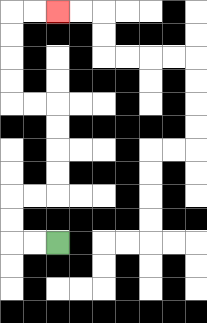{'start': '[2, 10]', 'end': '[2, 0]', 'path_directions': 'L,L,U,U,R,R,U,U,U,U,L,L,U,U,U,U,R,R', 'path_coordinates': '[[2, 10], [1, 10], [0, 10], [0, 9], [0, 8], [1, 8], [2, 8], [2, 7], [2, 6], [2, 5], [2, 4], [1, 4], [0, 4], [0, 3], [0, 2], [0, 1], [0, 0], [1, 0], [2, 0]]'}